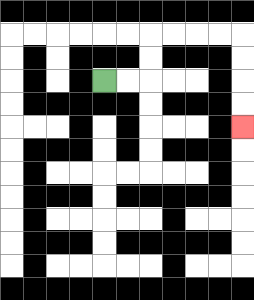{'start': '[4, 3]', 'end': '[10, 5]', 'path_directions': 'R,R,U,U,R,R,R,R,D,D,D,D', 'path_coordinates': '[[4, 3], [5, 3], [6, 3], [6, 2], [6, 1], [7, 1], [8, 1], [9, 1], [10, 1], [10, 2], [10, 3], [10, 4], [10, 5]]'}